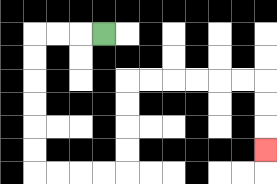{'start': '[4, 1]', 'end': '[11, 6]', 'path_directions': 'L,L,L,D,D,D,D,D,D,R,R,R,R,U,U,U,U,R,R,R,R,R,R,D,D,D', 'path_coordinates': '[[4, 1], [3, 1], [2, 1], [1, 1], [1, 2], [1, 3], [1, 4], [1, 5], [1, 6], [1, 7], [2, 7], [3, 7], [4, 7], [5, 7], [5, 6], [5, 5], [5, 4], [5, 3], [6, 3], [7, 3], [8, 3], [9, 3], [10, 3], [11, 3], [11, 4], [11, 5], [11, 6]]'}